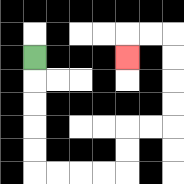{'start': '[1, 2]', 'end': '[5, 2]', 'path_directions': 'D,D,D,D,D,R,R,R,R,U,U,R,R,U,U,U,U,L,L,D', 'path_coordinates': '[[1, 2], [1, 3], [1, 4], [1, 5], [1, 6], [1, 7], [2, 7], [3, 7], [4, 7], [5, 7], [5, 6], [5, 5], [6, 5], [7, 5], [7, 4], [7, 3], [7, 2], [7, 1], [6, 1], [5, 1], [5, 2]]'}